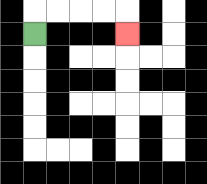{'start': '[1, 1]', 'end': '[5, 1]', 'path_directions': 'U,R,R,R,R,D', 'path_coordinates': '[[1, 1], [1, 0], [2, 0], [3, 0], [4, 0], [5, 0], [5, 1]]'}